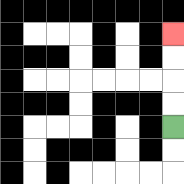{'start': '[7, 5]', 'end': '[7, 1]', 'path_directions': 'U,U,U,U', 'path_coordinates': '[[7, 5], [7, 4], [7, 3], [7, 2], [7, 1]]'}